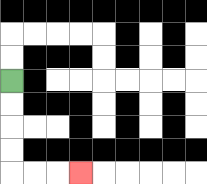{'start': '[0, 3]', 'end': '[3, 7]', 'path_directions': 'D,D,D,D,R,R,R', 'path_coordinates': '[[0, 3], [0, 4], [0, 5], [0, 6], [0, 7], [1, 7], [2, 7], [3, 7]]'}